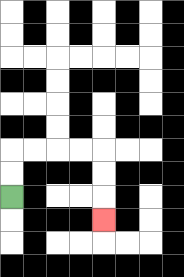{'start': '[0, 8]', 'end': '[4, 9]', 'path_directions': 'U,U,R,R,R,R,D,D,D', 'path_coordinates': '[[0, 8], [0, 7], [0, 6], [1, 6], [2, 6], [3, 6], [4, 6], [4, 7], [4, 8], [4, 9]]'}